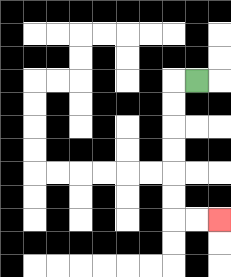{'start': '[8, 3]', 'end': '[9, 9]', 'path_directions': 'L,D,D,D,D,D,D,R,R', 'path_coordinates': '[[8, 3], [7, 3], [7, 4], [7, 5], [7, 6], [7, 7], [7, 8], [7, 9], [8, 9], [9, 9]]'}